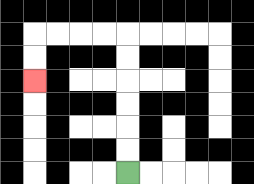{'start': '[5, 7]', 'end': '[1, 3]', 'path_directions': 'U,U,U,U,U,U,L,L,L,L,D,D', 'path_coordinates': '[[5, 7], [5, 6], [5, 5], [5, 4], [5, 3], [5, 2], [5, 1], [4, 1], [3, 1], [2, 1], [1, 1], [1, 2], [1, 3]]'}